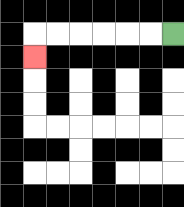{'start': '[7, 1]', 'end': '[1, 2]', 'path_directions': 'L,L,L,L,L,L,D', 'path_coordinates': '[[7, 1], [6, 1], [5, 1], [4, 1], [3, 1], [2, 1], [1, 1], [1, 2]]'}